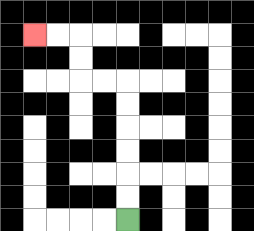{'start': '[5, 9]', 'end': '[1, 1]', 'path_directions': 'U,U,U,U,U,U,L,L,U,U,L,L', 'path_coordinates': '[[5, 9], [5, 8], [5, 7], [5, 6], [5, 5], [5, 4], [5, 3], [4, 3], [3, 3], [3, 2], [3, 1], [2, 1], [1, 1]]'}